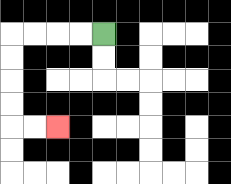{'start': '[4, 1]', 'end': '[2, 5]', 'path_directions': 'L,L,L,L,D,D,D,D,R,R', 'path_coordinates': '[[4, 1], [3, 1], [2, 1], [1, 1], [0, 1], [0, 2], [0, 3], [0, 4], [0, 5], [1, 5], [2, 5]]'}